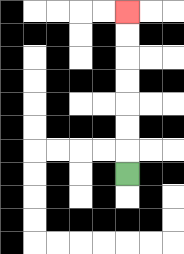{'start': '[5, 7]', 'end': '[5, 0]', 'path_directions': 'U,U,U,U,U,U,U', 'path_coordinates': '[[5, 7], [5, 6], [5, 5], [5, 4], [5, 3], [5, 2], [5, 1], [5, 0]]'}